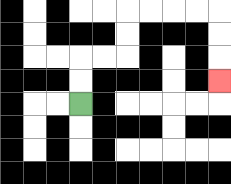{'start': '[3, 4]', 'end': '[9, 3]', 'path_directions': 'U,U,R,R,U,U,R,R,R,R,D,D,D', 'path_coordinates': '[[3, 4], [3, 3], [3, 2], [4, 2], [5, 2], [5, 1], [5, 0], [6, 0], [7, 0], [8, 0], [9, 0], [9, 1], [9, 2], [9, 3]]'}